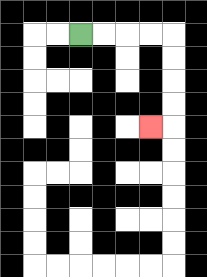{'start': '[3, 1]', 'end': '[6, 5]', 'path_directions': 'R,R,R,R,D,D,D,D,L', 'path_coordinates': '[[3, 1], [4, 1], [5, 1], [6, 1], [7, 1], [7, 2], [7, 3], [7, 4], [7, 5], [6, 5]]'}